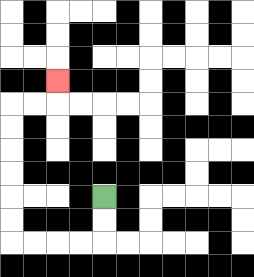{'start': '[4, 8]', 'end': '[2, 3]', 'path_directions': 'D,D,L,L,L,L,U,U,U,U,U,U,R,R,U', 'path_coordinates': '[[4, 8], [4, 9], [4, 10], [3, 10], [2, 10], [1, 10], [0, 10], [0, 9], [0, 8], [0, 7], [0, 6], [0, 5], [0, 4], [1, 4], [2, 4], [2, 3]]'}